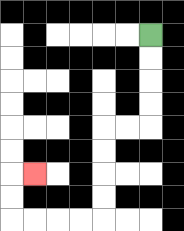{'start': '[6, 1]', 'end': '[1, 7]', 'path_directions': 'D,D,D,D,L,L,D,D,D,D,L,L,L,L,U,U,R', 'path_coordinates': '[[6, 1], [6, 2], [6, 3], [6, 4], [6, 5], [5, 5], [4, 5], [4, 6], [4, 7], [4, 8], [4, 9], [3, 9], [2, 9], [1, 9], [0, 9], [0, 8], [0, 7], [1, 7]]'}